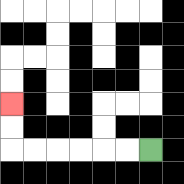{'start': '[6, 6]', 'end': '[0, 4]', 'path_directions': 'L,L,L,L,L,L,U,U', 'path_coordinates': '[[6, 6], [5, 6], [4, 6], [3, 6], [2, 6], [1, 6], [0, 6], [0, 5], [0, 4]]'}